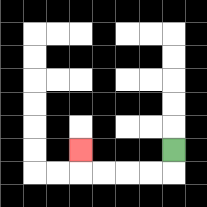{'start': '[7, 6]', 'end': '[3, 6]', 'path_directions': 'D,L,L,L,L,U', 'path_coordinates': '[[7, 6], [7, 7], [6, 7], [5, 7], [4, 7], [3, 7], [3, 6]]'}